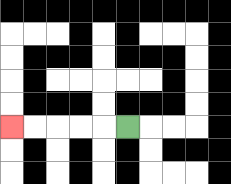{'start': '[5, 5]', 'end': '[0, 5]', 'path_directions': 'L,L,L,L,L', 'path_coordinates': '[[5, 5], [4, 5], [3, 5], [2, 5], [1, 5], [0, 5]]'}